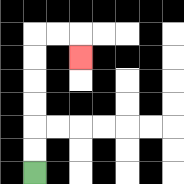{'start': '[1, 7]', 'end': '[3, 2]', 'path_directions': 'U,U,U,U,U,U,R,R,D', 'path_coordinates': '[[1, 7], [1, 6], [1, 5], [1, 4], [1, 3], [1, 2], [1, 1], [2, 1], [3, 1], [3, 2]]'}